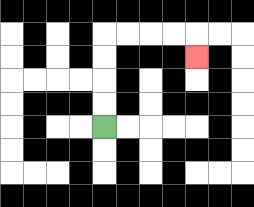{'start': '[4, 5]', 'end': '[8, 2]', 'path_directions': 'U,U,U,U,R,R,R,R,D', 'path_coordinates': '[[4, 5], [4, 4], [4, 3], [4, 2], [4, 1], [5, 1], [6, 1], [7, 1], [8, 1], [8, 2]]'}